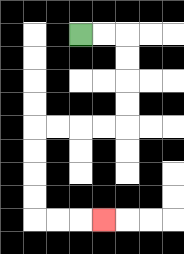{'start': '[3, 1]', 'end': '[4, 9]', 'path_directions': 'R,R,D,D,D,D,L,L,L,L,D,D,D,D,R,R,R', 'path_coordinates': '[[3, 1], [4, 1], [5, 1], [5, 2], [5, 3], [5, 4], [5, 5], [4, 5], [3, 5], [2, 5], [1, 5], [1, 6], [1, 7], [1, 8], [1, 9], [2, 9], [3, 9], [4, 9]]'}